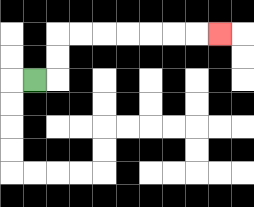{'start': '[1, 3]', 'end': '[9, 1]', 'path_directions': 'R,U,U,R,R,R,R,R,R,R', 'path_coordinates': '[[1, 3], [2, 3], [2, 2], [2, 1], [3, 1], [4, 1], [5, 1], [6, 1], [7, 1], [8, 1], [9, 1]]'}